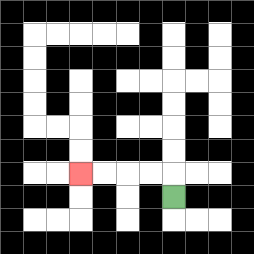{'start': '[7, 8]', 'end': '[3, 7]', 'path_directions': 'U,L,L,L,L', 'path_coordinates': '[[7, 8], [7, 7], [6, 7], [5, 7], [4, 7], [3, 7]]'}